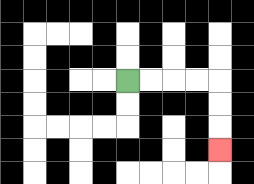{'start': '[5, 3]', 'end': '[9, 6]', 'path_directions': 'R,R,R,R,D,D,D', 'path_coordinates': '[[5, 3], [6, 3], [7, 3], [8, 3], [9, 3], [9, 4], [9, 5], [9, 6]]'}